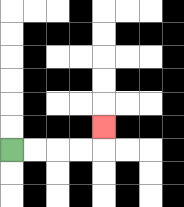{'start': '[0, 6]', 'end': '[4, 5]', 'path_directions': 'R,R,R,R,U', 'path_coordinates': '[[0, 6], [1, 6], [2, 6], [3, 6], [4, 6], [4, 5]]'}